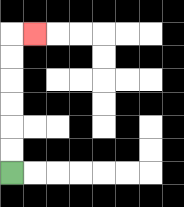{'start': '[0, 7]', 'end': '[1, 1]', 'path_directions': 'U,U,U,U,U,U,R', 'path_coordinates': '[[0, 7], [0, 6], [0, 5], [0, 4], [0, 3], [0, 2], [0, 1], [1, 1]]'}